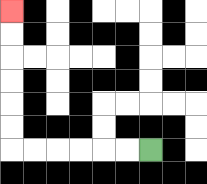{'start': '[6, 6]', 'end': '[0, 0]', 'path_directions': 'L,L,L,L,L,L,U,U,U,U,U,U', 'path_coordinates': '[[6, 6], [5, 6], [4, 6], [3, 6], [2, 6], [1, 6], [0, 6], [0, 5], [0, 4], [0, 3], [0, 2], [0, 1], [0, 0]]'}